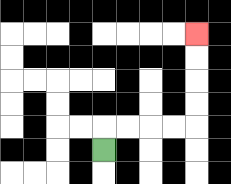{'start': '[4, 6]', 'end': '[8, 1]', 'path_directions': 'U,R,R,R,R,U,U,U,U', 'path_coordinates': '[[4, 6], [4, 5], [5, 5], [6, 5], [7, 5], [8, 5], [8, 4], [8, 3], [8, 2], [8, 1]]'}